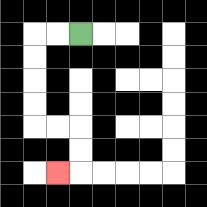{'start': '[3, 1]', 'end': '[2, 7]', 'path_directions': 'L,L,D,D,D,D,R,R,D,D,L', 'path_coordinates': '[[3, 1], [2, 1], [1, 1], [1, 2], [1, 3], [1, 4], [1, 5], [2, 5], [3, 5], [3, 6], [3, 7], [2, 7]]'}